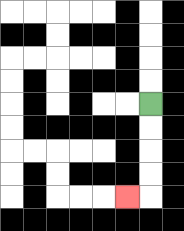{'start': '[6, 4]', 'end': '[5, 8]', 'path_directions': 'D,D,D,D,L', 'path_coordinates': '[[6, 4], [6, 5], [6, 6], [6, 7], [6, 8], [5, 8]]'}